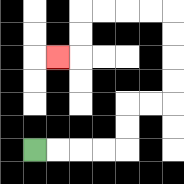{'start': '[1, 6]', 'end': '[2, 2]', 'path_directions': 'R,R,R,R,U,U,R,R,U,U,U,U,L,L,L,L,D,D,L', 'path_coordinates': '[[1, 6], [2, 6], [3, 6], [4, 6], [5, 6], [5, 5], [5, 4], [6, 4], [7, 4], [7, 3], [7, 2], [7, 1], [7, 0], [6, 0], [5, 0], [4, 0], [3, 0], [3, 1], [3, 2], [2, 2]]'}